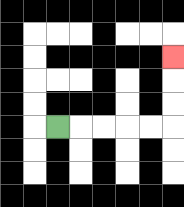{'start': '[2, 5]', 'end': '[7, 2]', 'path_directions': 'R,R,R,R,R,U,U,U', 'path_coordinates': '[[2, 5], [3, 5], [4, 5], [5, 5], [6, 5], [7, 5], [7, 4], [7, 3], [7, 2]]'}